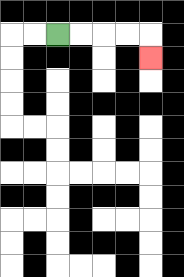{'start': '[2, 1]', 'end': '[6, 2]', 'path_directions': 'R,R,R,R,D', 'path_coordinates': '[[2, 1], [3, 1], [4, 1], [5, 1], [6, 1], [6, 2]]'}